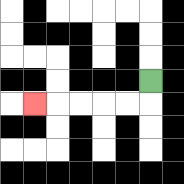{'start': '[6, 3]', 'end': '[1, 4]', 'path_directions': 'D,L,L,L,L,L', 'path_coordinates': '[[6, 3], [6, 4], [5, 4], [4, 4], [3, 4], [2, 4], [1, 4]]'}